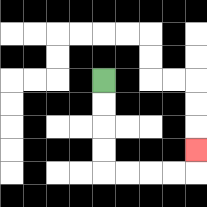{'start': '[4, 3]', 'end': '[8, 6]', 'path_directions': 'D,D,D,D,R,R,R,R,U', 'path_coordinates': '[[4, 3], [4, 4], [4, 5], [4, 6], [4, 7], [5, 7], [6, 7], [7, 7], [8, 7], [8, 6]]'}